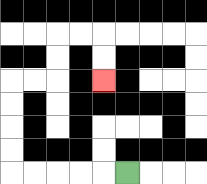{'start': '[5, 7]', 'end': '[4, 3]', 'path_directions': 'L,L,L,L,L,U,U,U,U,R,R,U,U,R,R,D,D', 'path_coordinates': '[[5, 7], [4, 7], [3, 7], [2, 7], [1, 7], [0, 7], [0, 6], [0, 5], [0, 4], [0, 3], [1, 3], [2, 3], [2, 2], [2, 1], [3, 1], [4, 1], [4, 2], [4, 3]]'}